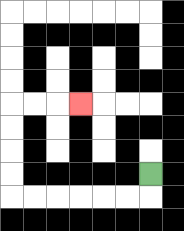{'start': '[6, 7]', 'end': '[3, 4]', 'path_directions': 'D,L,L,L,L,L,L,U,U,U,U,R,R,R', 'path_coordinates': '[[6, 7], [6, 8], [5, 8], [4, 8], [3, 8], [2, 8], [1, 8], [0, 8], [0, 7], [0, 6], [0, 5], [0, 4], [1, 4], [2, 4], [3, 4]]'}